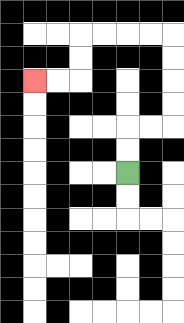{'start': '[5, 7]', 'end': '[1, 3]', 'path_directions': 'U,U,R,R,U,U,U,U,L,L,L,L,D,D,L,L', 'path_coordinates': '[[5, 7], [5, 6], [5, 5], [6, 5], [7, 5], [7, 4], [7, 3], [7, 2], [7, 1], [6, 1], [5, 1], [4, 1], [3, 1], [3, 2], [3, 3], [2, 3], [1, 3]]'}